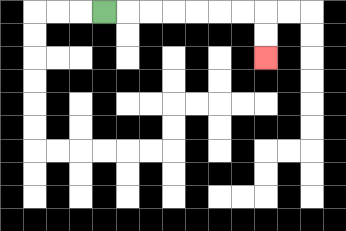{'start': '[4, 0]', 'end': '[11, 2]', 'path_directions': 'R,R,R,R,R,R,R,D,D', 'path_coordinates': '[[4, 0], [5, 0], [6, 0], [7, 0], [8, 0], [9, 0], [10, 0], [11, 0], [11, 1], [11, 2]]'}